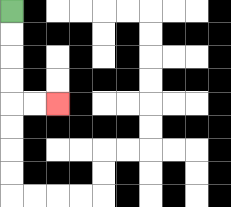{'start': '[0, 0]', 'end': '[2, 4]', 'path_directions': 'D,D,D,D,R,R', 'path_coordinates': '[[0, 0], [0, 1], [0, 2], [0, 3], [0, 4], [1, 4], [2, 4]]'}